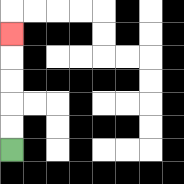{'start': '[0, 6]', 'end': '[0, 1]', 'path_directions': 'U,U,U,U,U', 'path_coordinates': '[[0, 6], [0, 5], [0, 4], [0, 3], [0, 2], [0, 1]]'}